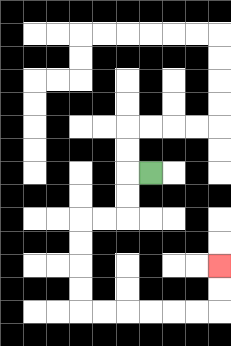{'start': '[6, 7]', 'end': '[9, 11]', 'path_directions': 'L,D,D,L,L,D,D,D,D,R,R,R,R,R,R,U,U', 'path_coordinates': '[[6, 7], [5, 7], [5, 8], [5, 9], [4, 9], [3, 9], [3, 10], [3, 11], [3, 12], [3, 13], [4, 13], [5, 13], [6, 13], [7, 13], [8, 13], [9, 13], [9, 12], [9, 11]]'}